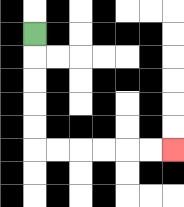{'start': '[1, 1]', 'end': '[7, 6]', 'path_directions': 'D,D,D,D,D,R,R,R,R,R,R', 'path_coordinates': '[[1, 1], [1, 2], [1, 3], [1, 4], [1, 5], [1, 6], [2, 6], [3, 6], [4, 6], [5, 6], [6, 6], [7, 6]]'}